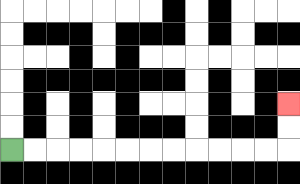{'start': '[0, 6]', 'end': '[12, 4]', 'path_directions': 'R,R,R,R,R,R,R,R,R,R,R,R,U,U', 'path_coordinates': '[[0, 6], [1, 6], [2, 6], [3, 6], [4, 6], [5, 6], [6, 6], [7, 6], [8, 6], [9, 6], [10, 6], [11, 6], [12, 6], [12, 5], [12, 4]]'}